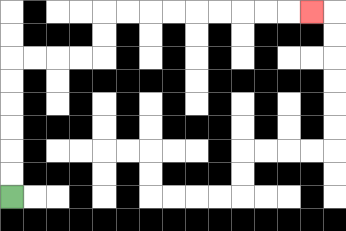{'start': '[0, 8]', 'end': '[13, 0]', 'path_directions': 'U,U,U,U,U,U,R,R,R,R,U,U,R,R,R,R,R,R,R,R,R', 'path_coordinates': '[[0, 8], [0, 7], [0, 6], [0, 5], [0, 4], [0, 3], [0, 2], [1, 2], [2, 2], [3, 2], [4, 2], [4, 1], [4, 0], [5, 0], [6, 0], [7, 0], [8, 0], [9, 0], [10, 0], [11, 0], [12, 0], [13, 0]]'}